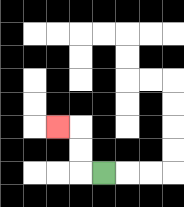{'start': '[4, 7]', 'end': '[2, 5]', 'path_directions': 'L,U,U,L', 'path_coordinates': '[[4, 7], [3, 7], [3, 6], [3, 5], [2, 5]]'}